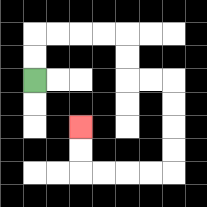{'start': '[1, 3]', 'end': '[3, 5]', 'path_directions': 'U,U,R,R,R,R,D,D,R,R,D,D,D,D,L,L,L,L,U,U', 'path_coordinates': '[[1, 3], [1, 2], [1, 1], [2, 1], [3, 1], [4, 1], [5, 1], [5, 2], [5, 3], [6, 3], [7, 3], [7, 4], [7, 5], [7, 6], [7, 7], [6, 7], [5, 7], [4, 7], [3, 7], [3, 6], [3, 5]]'}